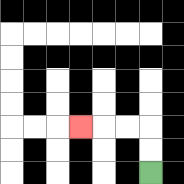{'start': '[6, 7]', 'end': '[3, 5]', 'path_directions': 'U,U,L,L,L', 'path_coordinates': '[[6, 7], [6, 6], [6, 5], [5, 5], [4, 5], [3, 5]]'}